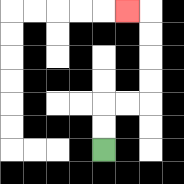{'start': '[4, 6]', 'end': '[5, 0]', 'path_directions': 'U,U,R,R,U,U,U,U,L', 'path_coordinates': '[[4, 6], [4, 5], [4, 4], [5, 4], [6, 4], [6, 3], [6, 2], [6, 1], [6, 0], [5, 0]]'}